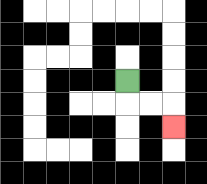{'start': '[5, 3]', 'end': '[7, 5]', 'path_directions': 'D,R,R,D', 'path_coordinates': '[[5, 3], [5, 4], [6, 4], [7, 4], [7, 5]]'}